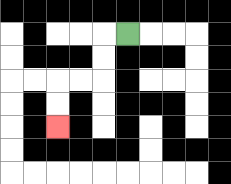{'start': '[5, 1]', 'end': '[2, 5]', 'path_directions': 'L,D,D,L,L,D,D', 'path_coordinates': '[[5, 1], [4, 1], [4, 2], [4, 3], [3, 3], [2, 3], [2, 4], [2, 5]]'}